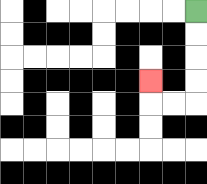{'start': '[8, 0]', 'end': '[6, 3]', 'path_directions': 'D,D,D,D,L,L,U', 'path_coordinates': '[[8, 0], [8, 1], [8, 2], [8, 3], [8, 4], [7, 4], [6, 4], [6, 3]]'}